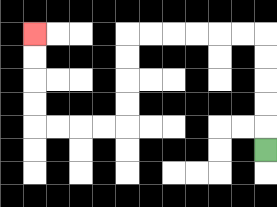{'start': '[11, 6]', 'end': '[1, 1]', 'path_directions': 'U,U,U,U,U,L,L,L,L,L,L,D,D,D,D,L,L,L,L,U,U,U,U', 'path_coordinates': '[[11, 6], [11, 5], [11, 4], [11, 3], [11, 2], [11, 1], [10, 1], [9, 1], [8, 1], [7, 1], [6, 1], [5, 1], [5, 2], [5, 3], [5, 4], [5, 5], [4, 5], [3, 5], [2, 5], [1, 5], [1, 4], [1, 3], [1, 2], [1, 1]]'}